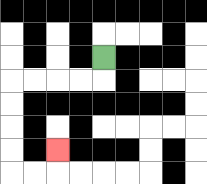{'start': '[4, 2]', 'end': '[2, 6]', 'path_directions': 'D,L,L,L,L,D,D,D,D,R,R,U', 'path_coordinates': '[[4, 2], [4, 3], [3, 3], [2, 3], [1, 3], [0, 3], [0, 4], [0, 5], [0, 6], [0, 7], [1, 7], [2, 7], [2, 6]]'}